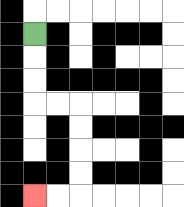{'start': '[1, 1]', 'end': '[1, 8]', 'path_directions': 'D,D,D,R,R,D,D,D,D,L,L', 'path_coordinates': '[[1, 1], [1, 2], [1, 3], [1, 4], [2, 4], [3, 4], [3, 5], [3, 6], [3, 7], [3, 8], [2, 8], [1, 8]]'}